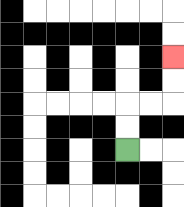{'start': '[5, 6]', 'end': '[7, 2]', 'path_directions': 'U,U,R,R,U,U', 'path_coordinates': '[[5, 6], [5, 5], [5, 4], [6, 4], [7, 4], [7, 3], [7, 2]]'}